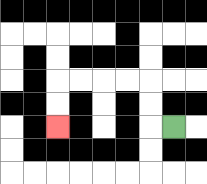{'start': '[7, 5]', 'end': '[2, 5]', 'path_directions': 'L,U,U,L,L,L,L,D,D', 'path_coordinates': '[[7, 5], [6, 5], [6, 4], [6, 3], [5, 3], [4, 3], [3, 3], [2, 3], [2, 4], [2, 5]]'}